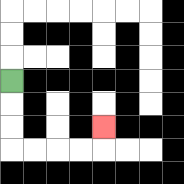{'start': '[0, 3]', 'end': '[4, 5]', 'path_directions': 'D,D,D,R,R,R,R,U', 'path_coordinates': '[[0, 3], [0, 4], [0, 5], [0, 6], [1, 6], [2, 6], [3, 6], [4, 6], [4, 5]]'}